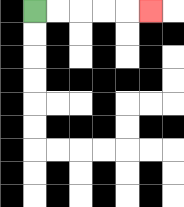{'start': '[1, 0]', 'end': '[6, 0]', 'path_directions': 'R,R,R,R,R', 'path_coordinates': '[[1, 0], [2, 0], [3, 0], [4, 0], [5, 0], [6, 0]]'}